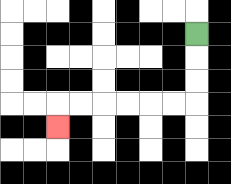{'start': '[8, 1]', 'end': '[2, 5]', 'path_directions': 'D,D,D,L,L,L,L,L,L,D', 'path_coordinates': '[[8, 1], [8, 2], [8, 3], [8, 4], [7, 4], [6, 4], [5, 4], [4, 4], [3, 4], [2, 4], [2, 5]]'}